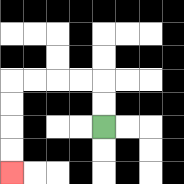{'start': '[4, 5]', 'end': '[0, 7]', 'path_directions': 'U,U,L,L,L,L,D,D,D,D', 'path_coordinates': '[[4, 5], [4, 4], [4, 3], [3, 3], [2, 3], [1, 3], [0, 3], [0, 4], [0, 5], [0, 6], [0, 7]]'}